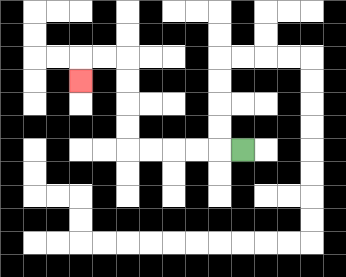{'start': '[10, 6]', 'end': '[3, 3]', 'path_directions': 'L,L,L,L,L,U,U,U,U,L,L,D', 'path_coordinates': '[[10, 6], [9, 6], [8, 6], [7, 6], [6, 6], [5, 6], [5, 5], [5, 4], [5, 3], [5, 2], [4, 2], [3, 2], [3, 3]]'}